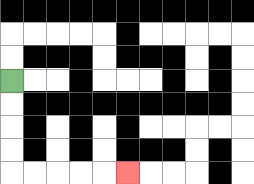{'start': '[0, 3]', 'end': '[5, 7]', 'path_directions': 'D,D,D,D,R,R,R,R,R', 'path_coordinates': '[[0, 3], [0, 4], [0, 5], [0, 6], [0, 7], [1, 7], [2, 7], [3, 7], [4, 7], [5, 7]]'}